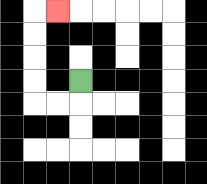{'start': '[3, 3]', 'end': '[2, 0]', 'path_directions': 'D,L,L,U,U,U,U,R', 'path_coordinates': '[[3, 3], [3, 4], [2, 4], [1, 4], [1, 3], [1, 2], [1, 1], [1, 0], [2, 0]]'}